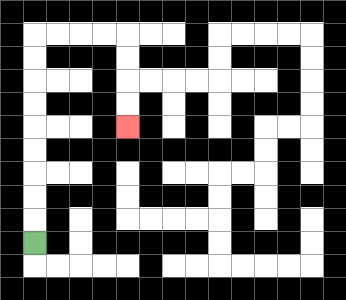{'start': '[1, 10]', 'end': '[5, 5]', 'path_directions': 'U,U,U,U,U,U,U,U,U,R,R,R,R,D,D,D,D', 'path_coordinates': '[[1, 10], [1, 9], [1, 8], [1, 7], [1, 6], [1, 5], [1, 4], [1, 3], [1, 2], [1, 1], [2, 1], [3, 1], [4, 1], [5, 1], [5, 2], [5, 3], [5, 4], [5, 5]]'}